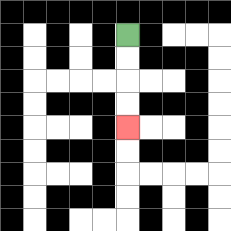{'start': '[5, 1]', 'end': '[5, 5]', 'path_directions': 'D,D,D,D', 'path_coordinates': '[[5, 1], [5, 2], [5, 3], [5, 4], [5, 5]]'}